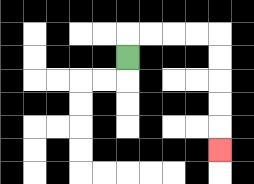{'start': '[5, 2]', 'end': '[9, 6]', 'path_directions': 'U,R,R,R,R,D,D,D,D,D', 'path_coordinates': '[[5, 2], [5, 1], [6, 1], [7, 1], [8, 1], [9, 1], [9, 2], [9, 3], [9, 4], [9, 5], [9, 6]]'}